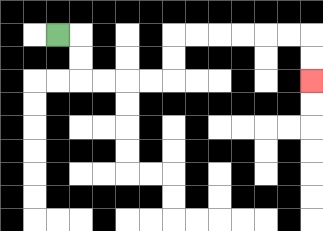{'start': '[2, 1]', 'end': '[13, 3]', 'path_directions': 'R,D,D,R,R,R,R,U,U,R,R,R,R,R,R,D,D', 'path_coordinates': '[[2, 1], [3, 1], [3, 2], [3, 3], [4, 3], [5, 3], [6, 3], [7, 3], [7, 2], [7, 1], [8, 1], [9, 1], [10, 1], [11, 1], [12, 1], [13, 1], [13, 2], [13, 3]]'}